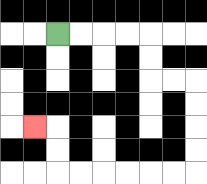{'start': '[2, 1]', 'end': '[1, 5]', 'path_directions': 'R,R,R,R,D,D,R,R,D,D,D,D,L,L,L,L,L,L,U,U,L', 'path_coordinates': '[[2, 1], [3, 1], [4, 1], [5, 1], [6, 1], [6, 2], [6, 3], [7, 3], [8, 3], [8, 4], [8, 5], [8, 6], [8, 7], [7, 7], [6, 7], [5, 7], [4, 7], [3, 7], [2, 7], [2, 6], [2, 5], [1, 5]]'}